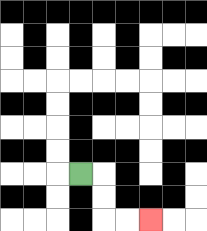{'start': '[3, 7]', 'end': '[6, 9]', 'path_directions': 'R,D,D,R,R', 'path_coordinates': '[[3, 7], [4, 7], [4, 8], [4, 9], [5, 9], [6, 9]]'}